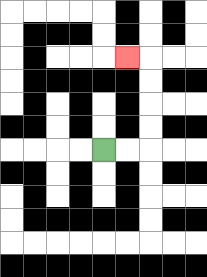{'start': '[4, 6]', 'end': '[5, 2]', 'path_directions': 'R,R,U,U,U,U,L', 'path_coordinates': '[[4, 6], [5, 6], [6, 6], [6, 5], [6, 4], [6, 3], [6, 2], [5, 2]]'}